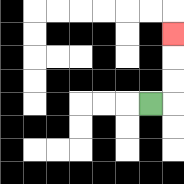{'start': '[6, 4]', 'end': '[7, 1]', 'path_directions': 'R,U,U,U', 'path_coordinates': '[[6, 4], [7, 4], [7, 3], [7, 2], [7, 1]]'}